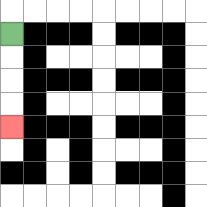{'start': '[0, 1]', 'end': '[0, 5]', 'path_directions': 'D,D,D,D', 'path_coordinates': '[[0, 1], [0, 2], [0, 3], [0, 4], [0, 5]]'}